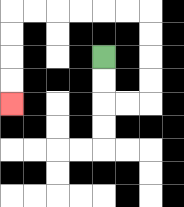{'start': '[4, 2]', 'end': '[0, 4]', 'path_directions': 'D,D,R,R,U,U,U,U,L,L,L,L,L,L,D,D,D,D', 'path_coordinates': '[[4, 2], [4, 3], [4, 4], [5, 4], [6, 4], [6, 3], [6, 2], [6, 1], [6, 0], [5, 0], [4, 0], [3, 0], [2, 0], [1, 0], [0, 0], [0, 1], [0, 2], [0, 3], [0, 4]]'}